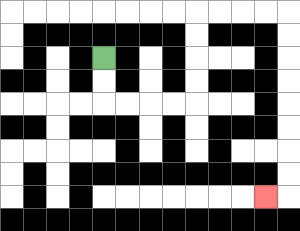{'start': '[4, 2]', 'end': '[11, 8]', 'path_directions': 'D,D,R,R,R,R,U,U,U,U,R,R,R,R,D,D,D,D,D,D,D,D,L', 'path_coordinates': '[[4, 2], [4, 3], [4, 4], [5, 4], [6, 4], [7, 4], [8, 4], [8, 3], [8, 2], [8, 1], [8, 0], [9, 0], [10, 0], [11, 0], [12, 0], [12, 1], [12, 2], [12, 3], [12, 4], [12, 5], [12, 6], [12, 7], [12, 8], [11, 8]]'}